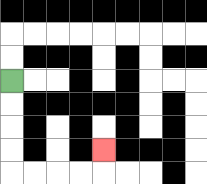{'start': '[0, 3]', 'end': '[4, 6]', 'path_directions': 'D,D,D,D,R,R,R,R,U', 'path_coordinates': '[[0, 3], [0, 4], [0, 5], [0, 6], [0, 7], [1, 7], [2, 7], [3, 7], [4, 7], [4, 6]]'}